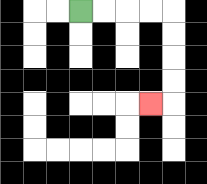{'start': '[3, 0]', 'end': '[6, 4]', 'path_directions': 'R,R,R,R,D,D,D,D,L', 'path_coordinates': '[[3, 0], [4, 0], [5, 0], [6, 0], [7, 0], [7, 1], [7, 2], [7, 3], [7, 4], [6, 4]]'}